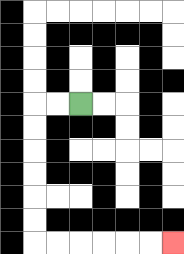{'start': '[3, 4]', 'end': '[7, 10]', 'path_directions': 'L,L,D,D,D,D,D,D,R,R,R,R,R,R', 'path_coordinates': '[[3, 4], [2, 4], [1, 4], [1, 5], [1, 6], [1, 7], [1, 8], [1, 9], [1, 10], [2, 10], [3, 10], [4, 10], [5, 10], [6, 10], [7, 10]]'}